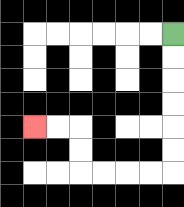{'start': '[7, 1]', 'end': '[1, 5]', 'path_directions': 'D,D,D,D,D,D,L,L,L,L,U,U,L,L', 'path_coordinates': '[[7, 1], [7, 2], [7, 3], [7, 4], [7, 5], [7, 6], [7, 7], [6, 7], [5, 7], [4, 7], [3, 7], [3, 6], [3, 5], [2, 5], [1, 5]]'}